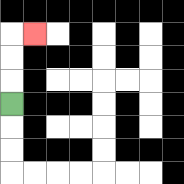{'start': '[0, 4]', 'end': '[1, 1]', 'path_directions': 'U,U,U,R', 'path_coordinates': '[[0, 4], [0, 3], [0, 2], [0, 1], [1, 1]]'}